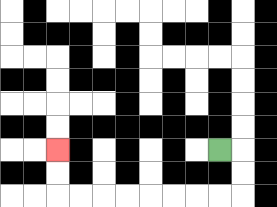{'start': '[9, 6]', 'end': '[2, 6]', 'path_directions': 'R,D,D,L,L,L,L,L,L,L,L,U,U', 'path_coordinates': '[[9, 6], [10, 6], [10, 7], [10, 8], [9, 8], [8, 8], [7, 8], [6, 8], [5, 8], [4, 8], [3, 8], [2, 8], [2, 7], [2, 6]]'}